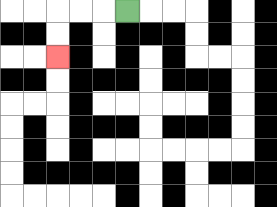{'start': '[5, 0]', 'end': '[2, 2]', 'path_directions': 'L,L,L,D,D', 'path_coordinates': '[[5, 0], [4, 0], [3, 0], [2, 0], [2, 1], [2, 2]]'}